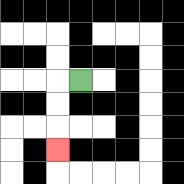{'start': '[3, 3]', 'end': '[2, 6]', 'path_directions': 'L,D,D,D', 'path_coordinates': '[[3, 3], [2, 3], [2, 4], [2, 5], [2, 6]]'}